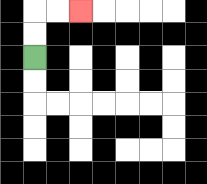{'start': '[1, 2]', 'end': '[3, 0]', 'path_directions': 'U,U,R,R', 'path_coordinates': '[[1, 2], [1, 1], [1, 0], [2, 0], [3, 0]]'}